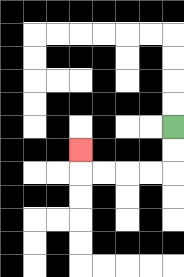{'start': '[7, 5]', 'end': '[3, 6]', 'path_directions': 'D,D,L,L,L,L,U', 'path_coordinates': '[[7, 5], [7, 6], [7, 7], [6, 7], [5, 7], [4, 7], [3, 7], [3, 6]]'}